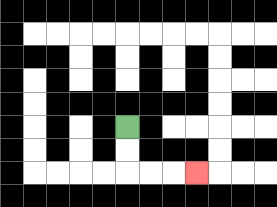{'start': '[5, 5]', 'end': '[8, 7]', 'path_directions': 'D,D,R,R,R', 'path_coordinates': '[[5, 5], [5, 6], [5, 7], [6, 7], [7, 7], [8, 7]]'}